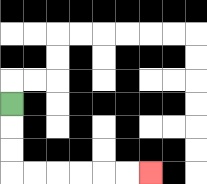{'start': '[0, 4]', 'end': '[6, 7]', 'path_directions': 'D,D,D,R,R,R,R,R,R', 'path_coordinates': '[[0, 4], [0, 5], [0, 6], [0, 7], [1, 7], [2, 7], [3, 7], [4, 7], [5, 7], [6, 7]]'}